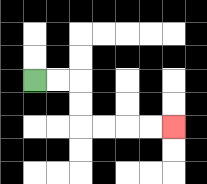{'start': '[1, 3]', 'end': '[7, 5]', 'path_directions': 'R,R,D,D,R,R,R,R', 'path_coordinates': '[[1, 3], [2, 3], [3, 3], [3, 4], [3, 5], [4, 5], [5, 5], [6, 5], [7, 5]]'}